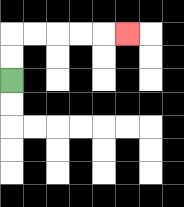{'start': '[0, 3]', 'end': '[5, 1]', 'path_directions': 'U,U,R,R,R,R,R', 'path_coordinates': '[[0, 3], [0, 2], [0, 1], [1, 1], [2, 1], [3, 1], [4, 1], [5, 1]]'}